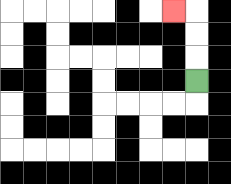{'start': '[8, 3]', 'end': '[7, 0]', 'path_directions': 'U,U,U,L', 'path_coordinates': '[[8, 3], [8, 2], [8, 1], [8, 0], [7, 0]]'}